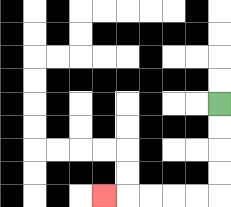{'start': '[9, 4]', 'end': '[4, 8]', 'path_directions': 'D,D,D,D,L,L,L,L,L', 'path_coordinates': '[[9, 4], [9, 5], [9, 6], [9, 7], [9, 8], [8, 8], [7, 8], [6, 8], [5, 8], [4, 8]]'}